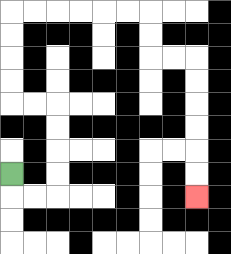{'start': '[0, 7]', 'end': '[8, 8]', 'path_directions': 'D,R,R,U,U,U,U,L,L,U,U,U,U,R,R,R,R,R,R,D,D,R,R,D,D,D,D,D,D', 'path_coordinates': '[[0, 7], [0, 8], [1, 8], [2, 8], [2, 7], [2, 6], [2, 5], [2, 4], [1, 4], [0, 4], [0, 3], [0, 2], [0, 1], [0, 0], [1, 0], [2, 0], [3, 0], [4, 0], [5, 0], [6, 0], [6, 1], [6, 2], [7, 2], [8, 2], [8, 3], [8, 4], [8, 5], [8, 6], [8, 7], [8, 8]]'}